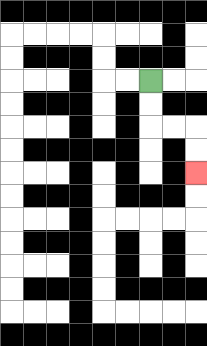{'start': '[6, 3]', 'end': '[8, 7]', 'path_directions': 'D,D,R,R,D,D', 'path_coordinates': '[[6, 3], [6, 4], [6, 5], [7, 5], [8, 5], [8, 6], [8, 7]]'}